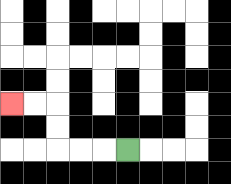{'start': '[5, 6]', 'end': '[0, 4]', 'path_directions': 'L,L,L,U,U,L,L', 'path_coordinates': '[[5, 6], [4, 6], [3, 6], [2, 6], [2, 5], [2, 4], [1, 4], [0, 4]]'}